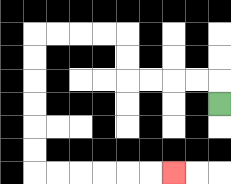{'start': '[9, 4]', 'end': '[7, 7]', 'path_directions': 'U,L,L,L,L,U,U,L,L,L,L,D,D,D,D,D,D,R,R,R,R,R,R', 'path_coordinates': '[[9, 4], [9, 3], [8, 3], [7, 3], [6, 3], [5, 3], [5, 2], [5, 1], [4, 1], [3, 1], [2, 1], [1, 1], [1, 2], [1, 3], [1, 4], [1, 5], [1, 6], [1, 7], [2, 7], [3, 7], [4, 7], [5, 7], [6, 7], [7, 7]]'}